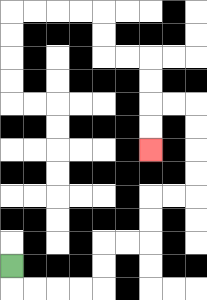{'start': '[0, 11]', 'end': '[6, 6]', 'path_directions': 'D,R,R,R,R,U,U,R,R,U,U,R,R,U,U,U,U,L,L,D,D', 'path_coordinates': '[[0, 11], [0, 12], [1, 12], [2, 12], [3, 12], [4, 12], [4, 11], [4, 10], [5, 10], [6, 10], [6, 9], [6, 8], [7, 8], [8, 8], [8, 7], [8, 6], [8, 5], [8, 4], [7, 4], [6, 4], [6, 5], [6, 6]]'}